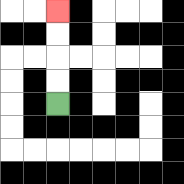{'start': '[2, 4]', 'end': '[2, 0]', 'path_directions': 'U,U,U,U', 'path_coordinates': '[[2, 4], [2, 3], [2, 2], [2, 1], [2, 0]]'}